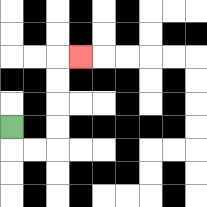{'start': '[0, 5]', 'end': '[3, 2]', 'path_directions': 'D,R,R,U,U,U,U,R', 'path_coordinates': '[[0, 5], [0, 6], [1, 6], [2, 6], [2, 5], [2, 4], [2, 3], [2, 2], [3, 2]]'}